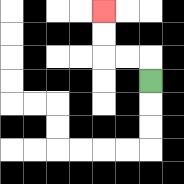{'start': '[6, 3]', 'end': '[4, 0]', 'path_directions': 'U,L,L,U,U', 'path_coordinates': '[[6, 3], [6, 2], [5, 2], [4, 2], [4, 1], [4, 0]]'}